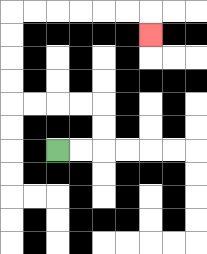{'start': '[2, 6]', 'end': '[6, 1]', 'path_directions': 'R,R,U,U,L,L,L,L,U,U,U,U,R,R,R,R,R,R,D', 'path_coordinates': '[[2, 6], [3, 6], [4, 6], [4, 5], [4, 4], [3, 4], [2, 4], [1, 4], [0, 4], [0, 3], [0, 2], [0, 1], [0, 0], [1, 0], [2, 0], [3, 0], [4, 0], [5, 0], [6, 0], [6, 1]]'}